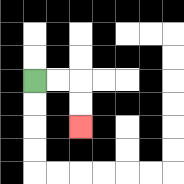{'start': '[1, 3]', 'end': '[3, 5]', 'path_directions': 'R,R,D,D', 'path_coordinates': '[[1, 3], [2, 3], [3, 3], [3, 4], [3, 5]]'}